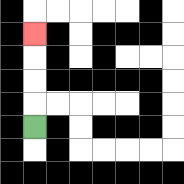{'start': '[1, 5]', 'end': '[1, 1]', 'path_directions': 'U,U,U,U', 'path_coordinates': '[[1, 5], [1, 4], [1, 3], [1, 2], [1, 1]]'}